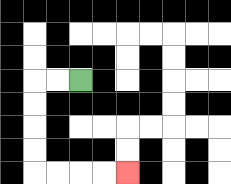{'start': '[3, 3]', 'end': '[5, 7]', 'path_directions': 'L,L,D,D,D,D,R,R,R,R', 'path_coordinates': '[[3, 3], [2, 3], [1, 3], [1, 4], [1, 5], [1, 6], [1, 7], [2, 7], [3, 7], [4, 7], [5, 7]]'}